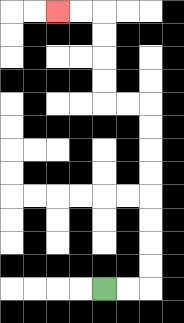{'start': '[4, 12]', 'end': '[2, 0]', 'path_directions': 'R,R,U,U,U,U,U,U,U,U,L,L,U,U,U,U,L,L', 'path_coordinates': '[[4, 12], [5, 12], [6, 12], [6, 11], [6, 10], [6, 9], [6, 8], [6, 7], [6, 6], [6, 5], [6, 4], [5, 4], [4, 4], [4, 3], [4, 2], [4, 1], [4, 0], [3, 0], [2, 0]]'}